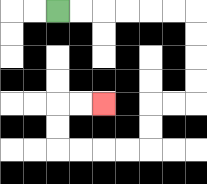{'start': '[2, 0]', 'end': '[4, 4]', 'path_directions': 'R,R,R,R,R,R,D,D,D,D,L,L,D,D,L,L,L,L,U,U,R,R', 'path_coordinates': '[[2, 0], [3, 0], [4, 0], [5, 0], [6, 0], [7, 0], [8, 0], [8, 1], [8, 2], [8, 3], [8, 4], [7, 4], [6, 4], [6, 5], [6, 6], [5, 6], [4, 6], [3, 6], [2, 6], [2, 5], [2, 4], [3, 4], [4, 4]]'}